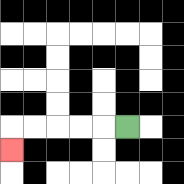{'start': '[5, 5]', 'end': '[0, 6]', 'path_directions': 'L,L,L,L,L,D', 'path_coordinates': '[[5, 5], [4, 5], [3, 5], [2, 5], [1, 5], [0, 5], [0, 6]]'}